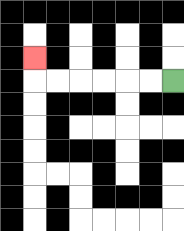{'start': '[7, 3]', 'end': '[1, 2]', 'path_directions': 'L,L,L,L,L,L,U', 'path_coordinates': '[[7, 3], [6, 3], [5, 3], [4, 3], [3, 3], [2, 3], [1, 3], [1, 2]]'}